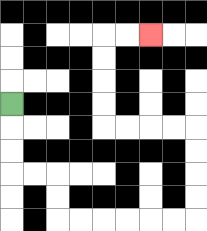{'start': '[0, 4]', 'end': '[6, 1]', 'path_directions': 'D,D,D,R,R,D,D,R,R,R,R,R,R,U,U,U,U,L,L,L,L,U,U,U,U,R,R', 'path_coordinates': '[[0, 4], [0, 5], [0, 6], [0, 7], [1, 7], [2, 7], [2, 8], [2, 9], [3, 9], [4, 9], [5, 9], [6, 9], [7, 9], [8, 9], [8, 8], [8, 7], [8, 6], [8, 5], [7, 5], [6, 5], [5, 5], [4, 5], [4, 4], [4, 3], [4, 2], [4, 1], [5, 1], [6, 1]]'}